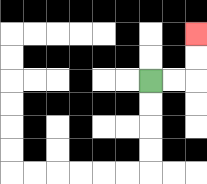{'start': '[6, 3]', 'end': '[8, 1]', 'path_directions': 'R,R,U,U', 'path_coordinates': '[[6, 3], [7, 3], [8, 3], [8, 2], [8, 1]]'}